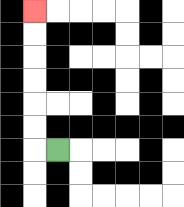{'start': '[2, 6]', 'end': '[1, 0]', 'path_directions': 'L,U,U,U,U,U,U', 'path_coordinates': '[[2, 6], [1, 6], [1, 5], [1, 4], [1, 3], [1, 2], [1, 1], [1, 0]]'}